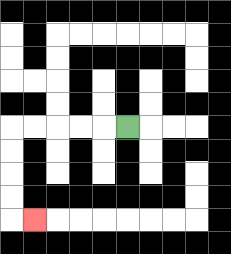{'start': '[5, 5]', 'end': '[1, 9]', 'path_directions': 'L,L,L,L,L,D,D,D,D,R', 'path_coordinates': '[[5, 5], [4, 5], [3, 5], [2, 5], [1, 5], [0, 5], [0, 6], [0, 7], [0, 8], [0, 9], [1, 9]]'}